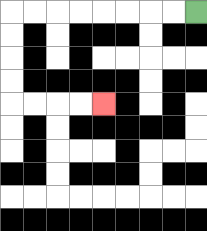{'start': '[8, 0]', 'end': '[4, 4]', 'path_directions': 'L,L,L,L,L,L,L,L,D,D,D,D,R,R,R,R', 'path_coordinates': '[[8, 0], [7, 0], [6, 0], [5, 0], [4, 0], [3, 0], [2, 0], [1, 0], [0, 0], [0, 1], [0, 2], [0, 3], [0, 4], [1, 4], [2, 4], [3, 4], [4, 4]]'}